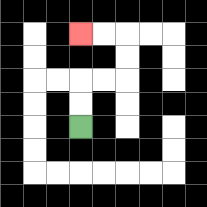{'start': '[3, 5]', 'end': '[3, 1]', 'path_directions': 'U,U,R,R,U,U,L,L', 'path_coordinates': '[[3, 5], [3, 4], [3, 3], [4, 3], [5, 3], [5, 2], [5, 1], [4, 1], [3, 1]]'}